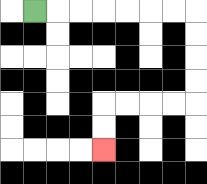{'start': '[1, 0]', 'end': '[4, 6]', 'path_directions': 'R,R,R,R,R,R,R,D,D,D,D,L,L,L,L,D,D', 'path_coordinates': '[[1, 0], [2, 0], [3, 0], [4, 0], [5, 0], [6, 0], [7, 0], [8, 0], [8, 1], [8, 2], [8, 3], [8, 4], [7, 4], [6, 4], [5, 4], [4, 4], [4, 5], [4, 6]]'}